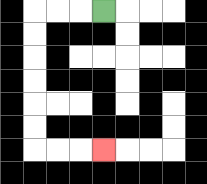{'start': '[4, 0]', 'end': '[4, 6]', 'path_directions': 'L,L,L,D,D,D,D,D,D,R,R,R', 'path_coordinates': '[[4, 0], [3, 0], [2, 0], [1, 0], [1, 1], [1, 2], [1, 3], [1, 4], [1, 5], [1, 6], [2, 6], [3, 6], [4, 6]]'}